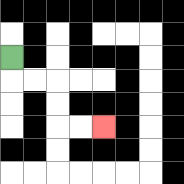{'start': '[0, 2]', 'end': '[4, 5]', 'path_directions': 'D,R,R,D,D,R,R', 'path_coordinates': '[[0, 2], [0, 3], [1, 3], [2, 3], [2, 4], [2, 5], [3, 5], [4, 5]]'}